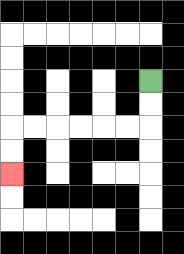{'start': '[6, 3]', 'end': '[0, 7]', 'path_directions': 'D,D,L,L,L,L,L,L,D,D', 'path_coordinates': '[[6, 3], [6, 4], [6, 5], [5, 5], [4, 5], [3, 5], [2, 5], [1, 5], [0, 5], [0, 6], [0, 7]]'}